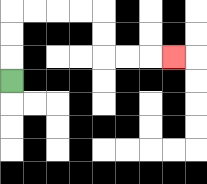{'start': '[0, 3]', 'end': '[7, 2]', 'path_directions': 'U,U,U,R,R,R,R,D,D,R,R,R', 'path_coordinates': '[[0, 3], [0, 2], [0, 1], [0, 0], [1, 0], [2, 0], [3, 0], [4, 0], [4, 1], [4, 2], [5, 2], [6, 2], [7, 2]]'}